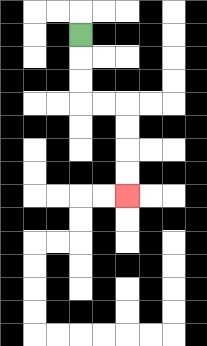{'start': '[3, 1]', 'end': '[5, 8]', 'path_directions': 'D,D,D,R,R,D,D,D,D', 'path_coordinates': '[[3, 1], [3, 2], [3, 3], [3, 4], [4, 4], [5, 4], [5, 5], [5, 6], [5, 7], [5, 8]]'}